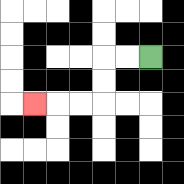{'start': '[6, 2]', 'end': '[1, 4]', 'path_directions': 'L,L,D,D,L,L,L', 'path_coordinates': '[[6, 2], [5, 2], [4, 2], [4, 3], [4, 4], [3, 4], [2, 4], [1, 4]]'}